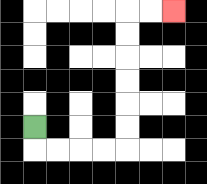{'start': '[1, 5]', 'end': '[7, 0]', 'path_directions': 'D,R,R,R,R,U,U,U,U,U,U,R,R', 'path_coordinates': '[[1, 5], [1, 6], [2, 6], [3, 6], [4, 6], [5, 6], [5, 5], [5, 4], [5, 3], [5, 2], [5, 1], [5, 0], [6, 0], [7, 0]]'}